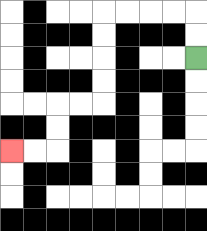{'start': '[8, 2]', 'end': '[0, 6]', 'path_directions': 'U,U,L,L,L,L,D,D,D,D,L,L,D,D,L,L', 'path_coordinates': '[[8, 2], [8, 1], [8, 0], [7, 0], [6, 0], [5, 0], [4, 0], [4, 1], [4, 2], [4, 3], [4, 4], [3, 4], [2, 4], [2, 5], [2, 6], [1, 6], [0, 6]]'}